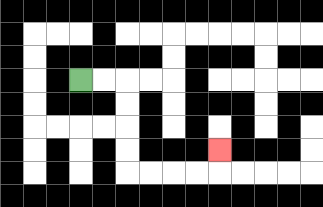{'start': '[3, 3]', 'end': '[9, 6]', 'path_directions': 'R,R,D,D,D,D,R,R,R,R,U', 'path_coordinates': '[[3, 3], [4, 3], [5, 3], [5, 4], [5, 5], [5, 6], [5, 7], [6, 7], [7, 7], [8, 7], [9, 7], [9, 6]]'}